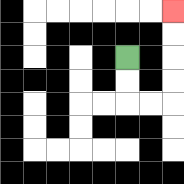{'start': '[5, 2]', 'end': '[7, 0]', 'path_directions': 'D,D,R,R,U,U,U,U', 'path_coordinates': '[[5, 2], [5, 3], [5, 4], [6, 4], [7, 4], [7, 3], [7, 2], [7, 1], [7, 0]]'}